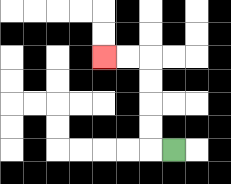{'start': '[7, 6]', 'end': '[4, 2]', 'path_directions': 'L,U,U,U,U,L,L', 'path_coordinates': '[[7, 6], [6, 6], [6, 5], [6, 4], [6, 3], [6, 2], [5, 2], [4, 2]]'}